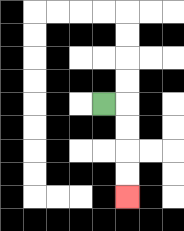{'start': '[4, 4]', 'end': '[5, 8]', 'path_directions': 'R,D,D,D,D', 'path_coordinates': '[[4, 4], [5, 4], [5, 5], [5, 6], [5, 7], [5, 8]]'}